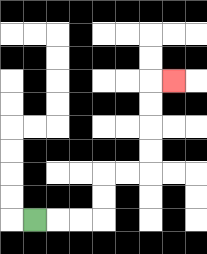{'start': '[1, 9]', 'end': '[7, 3]', 'path_directions': 'R,R,R,U,U,R,R,U,U,U,U,R', 'path_coordinates': '[[1, 9], [2, 9], [3, 9], [4, 9], [4, 8], [4, 7], [5, 7], [6, 7], [6, 6], [6, 5], [6, 4], [6, 3], [7, 3]]'}